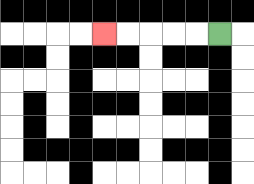{'start': '[9, 1]', 'end': '[4, 1]', 'path_directions': 'L,L,L,L,L', 'path_coordinates': '[[9, 1], [8, 1], [7, 1], [6, 1], [5, 1], [4, 1]]'}